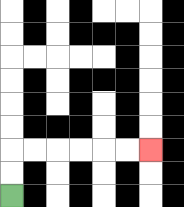{'start': '[0, 8]', 'end': '[6, 6]', 'path_directions': 'U,U,R,R,R,R,R,R', 'path_coordinates': '[[0, 8], [0, 7], [0, 6], [1, 6], [2, 6], [3, 6], [4, 6], [5, 6], [6, 6]]'}